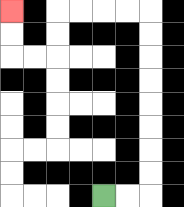{'start': '[4, 8]', 'end': '[0, 0]', 'path_directions': 'R,R,U,U,U,U,U,U,U,U,L,L,L,L,D,D,L,L,U,U', 'path_coordinates': '[[4, 8], [5, 8], [6, 8], [6, 7], [6, 6], [6, 5], [6, 4], [6, 3], [6, 2], [6, 1], [6, 0], [5, 0], [4, 0], [3, 0], [2, 0], [2, 1], [2, 2], [1, 2], [0, 2], [0, 1], [0, 0]]'}